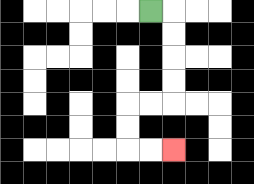{'start': '[6, 0]', 'end': '[7, 6]', 'path_directions': 'R,D,D,D,D,L,L,D,D,R,R', 'path_coordinates': '[[6, 0], [7, 0], [7, 1], [7, 2], [7, 3], [7, 4], [6, 4], [5, 4], [5, 5], [5, 6], [6, 6], [7, 6]]'}